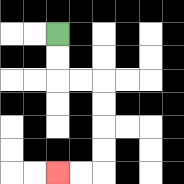{'start': '[2, 1]', 'end': '[2, 7]', 'path_directions': 'D,D,R,R,D,D,D,D,L,L', 'path_coordinates': '[[2, 1], [2, 2], [2, 3], [3, 3], [4, 3], [4, 4], [4, 5], [4, 6], [4, 7], [3, 7], [2, 7]]'}